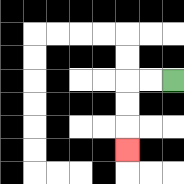{'start': '[7, 3]', 'end': '[5, 6]', 'path_directions': 'L,L,D,D,D', 'path_coordinates': '[[7, 3], [6, 3], [5, 3], [5, 4], [5, 5], [5, 6]]'}